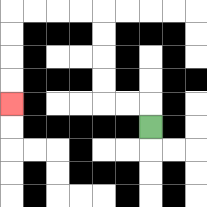{'start': '[6, 5]', 'end': '[0, 4]', 'path_directions': 'U,L,L,U,U,U,U,L,L,L,L,D,D,D,D', 'path_coordinates': '[[6, 5], [6, 4], [5, 4], [4, 4], [4, 3], [4, 2], [4, 1], [4, 0], [3, 0], [2, 0], [1, 0], [0, 0], [0, 1], [0, 2], [0, 3], [0, 4]]'}